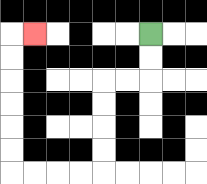{'start': '[6, 1]', 'end': '[1, 1]', 'path_directions': 'D,D,L,L,D,D,D,D,L,L,L,L,U,U,U,U,U,U,R', 'path_coordinates': '[[6, 1], [6, 2], [6, 3], [5, 3], [4, 3], [4, 4], [4, 5], [4, 6], [4, 7], [3, 7], [2, 7], [1, 7], [0, 7], [0, 6], [0, 5], [0, 4], [0, 3], [0, 2], [0, 1], [1, 1]]'}